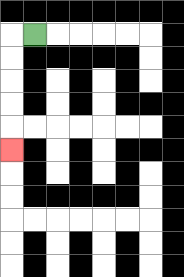{'start': '[1, 1]', 'end': '[0, 6]', 'path_directions': 'L,D,D,D,D,D', 'path_coordinates': '[[1, 1], [0, 1], [0, 2], [0, 3], [0, 4], [0, 5], [0, 6]]'}